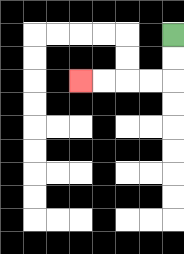{'start': '[7, 1]', 'end': '[3, 3]', 'path_directions': 'D,D,L,L,L,L', 'path_coordinates': '[[7, 1], [7, 2], [7, 3], [6, 3], [5, 3], [4, 3], [3, 3]]'}